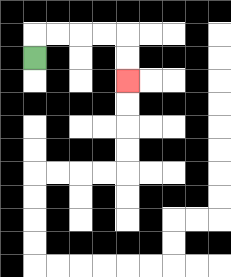{'start': '[1, 2]', 'end': '[5, 3]', 'path_directions': 'U,R,R,R,R,D,D', 'path_coordinates': '[[1, 2], [1, 1], [2, 1], [3, 1], [4, 1], [5, 1], [5, 2], [5, 3]]'}